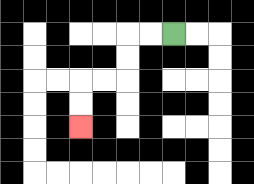{'start': '[7, 1]', 'end': '[3, 5]', 'path_directions': 'L,L,D,D,L,L,D,D', 'path_coordinates': '[[7, 1], [6, 1], [5, 1], [5, 2], [5, 3], [4, 3], [3, 3], [3, 4], [3, 5]]'}